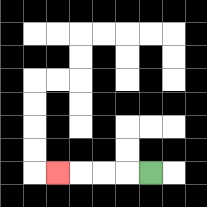{'start': '[6, 7]', 'end': '[2, 7]', 'path_directions': 'L,L,L,L', 'path_coordinates': '[[6, 7], [5, 7], [4, 7], [3, 7], [2, 7]]'}